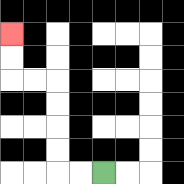{'start': '[4, 7]', 'end': '[0, 1]', 'path_directions': 'L,L,U,U,U,U,L,L,U,U', 'path_coordinates': '[[4, 7], [3, 7], [2, 7], [2, 6], [2, 5], [2, 4], [2, 3], [1, 3], [0, 3], [0, 2], [0, 1]]'}